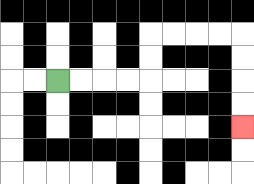{'start': '[2, 3]', 'end': '[10, 5]', 'path_directions': 'R,R,R,R,U,U,R,R,R,R,D,D,D,D', 'path_coordinates': '[[2, 3], [3, 3], [4, 3], [5, 3], [6, 3], [6, 2], [6, 1], [7, 1], [8, 1], [9, 1], [10, 1], [10, 2], [10, 3], [10, 4], [10, 5]]'}